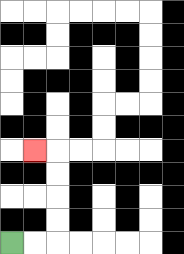{'start': '[0, 10]', 'end': '[1, 6]', 'path_directions': 'R,R,U,U,U,U,L', 'path_coordinates': '[[0, 10], [1, 10], [2, 10], [2, 9], [2, 8], [2, 7], [2, 6], [1, 6]]'}